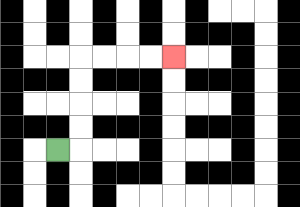{'start': '[2, 6]', 'end': '[7, 2]', 'path_directions': 'R,U,U,U,U,R,R,R,R', 'path_coordinates': '[[2, 6], [3, 6], [3, 5], [3, 4], [3, 3], [3, 2], [4, 2], [5, 2], [6, 2], [7, 2]]'}